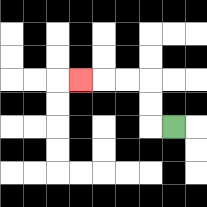{'start': '[7, 5]', 'end': '[3, 3]', 'path_directions': 'L,U,U,L,L,L', 'path_coordinates': '[[7, 5], [6, 5], [6, 4], [6, 3], [5, 3], [4, 3], [3, 3]]'}